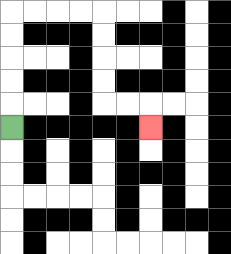{'start': '[0, 5]', 'end': '[6, 5]', 'path_directions': 'U,U,U,U,U,R,R,R,R,D,D,D,D,R,R,D', 'path_coordinates': '[[0, 5], [0, 4], [0, 3], [0, 2], [0, 1], [0, 0], [1, 0], [2, 0], [3, 0], [4, 0], [4, 1], [4, 2], [4, 3], [4, 4], [5, 4], [6, 4], [6, 5]]'}